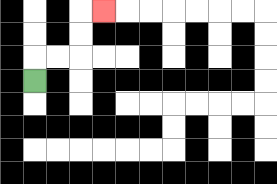{'start': '[1, 3]', 'end': '[4, 0]', 'path_directions': 'U,R,R,U,U,R', 'path_coordinates': '[[1, 3], [1, 2], [2, 2], [3, 2], [3, 1], [3, 0], [4, 0]]'}